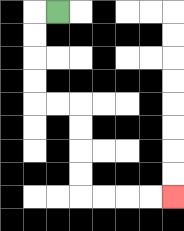{'start': '[2, 0]', 'end': '[7, 8]', 'path_directions': 'L,D,D,D,D,R,R,D,D,D,D,R,R,R,R', 'path_coordinates': '[[2, 0], [1, 0], [1, 1], [1, 2], [1, 3], [1, 4], [2, 4], [3, 4], [3, 5], [3, 6], [3, 7], [3, 8], [4, 8], [5, 8], [6, 8], [7, 8]]'}